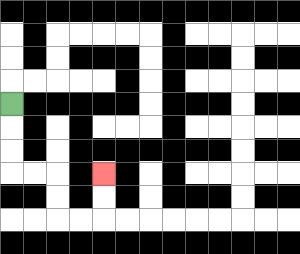{'start': '[0, 4]', 'end': '[4, 7]', 'path_directions': 'D,D,D,R,R,D,D,R,R,U,U', 'path_coordinates': '[[0, 4], [0, 5], [0, 6], [0, 7], [1, 7], [2, 7], [2, 8], [2, 9], [3, 9], [4, 9], [4, 8], [4, 7]]'}